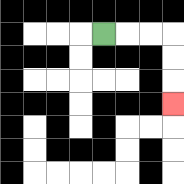{'start': '[4, 1]', 'end': '[7, 4]', 'path_directions': 'R,R,R,D,D,D', 'path_coordinates': '[[4, 1], [5, 1], [6, 1], [7, 1], [7, 2], [7, 3], [7, 4]]'}